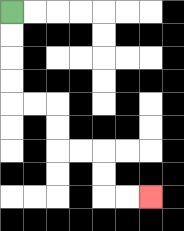{'start': '[0, 0]', 'end': '[6, 8]', 'path_directions': 'D,D,D,D,R,R,D,D,R,R,D,D,R,R', 'path_coordinates': '[[0, 0], [0, 1], [0, 2], [0, 3], [0, 4], [1, 4], [2, 4], [2, 5], [2, 6], [3, 6], [4, 6], [4, 7], [4, 8], [5, 8], [6, 8]]'}